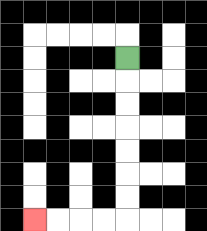{'start': '[5, 2]', 'end': '[1, 9]', 'path_directions': 'D,D,D,D,D,D,D,L,L,L,L', 'path_coordinates': '[[5, 2], [5, 3], [5, 4], [5, 5], [5, 6], [5, 7], [5, 8], [5, 9], [4, 9], [3, 9], [2, 9], [1, 9]]'}